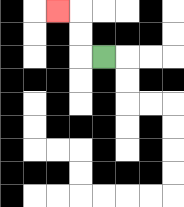{'start': '[4, 2]', 'end': '[2, 0]', 'path_directions': 'L,U,U,L', 'path_coordinates': '[[4, 2], [3, 2], [3, 1], [3, 0], [2, 0]]'}